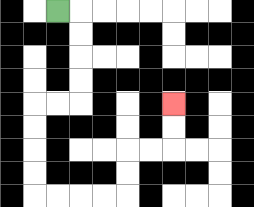{'start': '[2, 0]', 'end': '[7, 4]', 'path_directions': 'R,D,D,D,D,L,L,D,D,D,D,R,R,R,R,U,U,R,R,U,U', 'path_coordinates': '[[2, 0], [3, 0], [3, 1], [3, 2], [3, 3], [3, 4], [2, 4], [1, 4], [1, 5], [1, 6], [1, 7], [1, 8], [2, 8], [3, 8], [4, 8], [5, 8], [5, 7], [5, 6], [6, 6], [7, 6], [7, 5], [7, 4]]'}